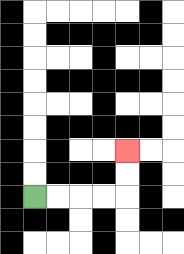{'start': '[1, 8]', 'end': '[5, 6]', 'path_directions': 'R,R,R,R,U,U', 'path_coordinates': '[[1, 8], [2, 8], [3, 8], [4, 8], [5, 8], [5, 7], [5, 6]]'}